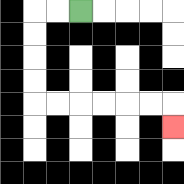{'start': '[3, 0]', 'end': '[7, 5]', 'path_directions': 'L,L,D,D,D,D,R,R,R,R,R,R,D', 'path_coordinates': '[[3, 0], [2, 0], [1, 0], [1, 1], [1, 2], [1, 3], [1, 4], [2, 4], [3, 4], [4, 4], [5, 4], [6, 4], [7, 4], [7, 5]]'}